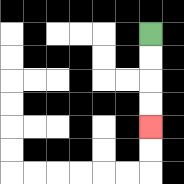{'start': '[6, 1]', 'end': '[6, 5]', 'path_directions': 'D,D,D,D', 'path_coordinates': '[[6, 1], [6, 2], [6, 3], [6, 4], [6, 5]]'}